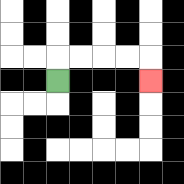{'start': '[2, 3]', 'end': '[6, 3]', 'path_directions': 'U,R,R,R,R,D', 'path_coordinates': '[[2, 3], [2, 2], [3, 2], [4, 2], [5, 2], [6, 2], [6, 3]]'}